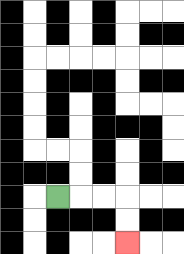{'start': '[2, 8]', 'end': '[5, 10]', 'path_directions': 'R,R,R,D,D', 'path_coordinates': '[[2, 8], [3, 8], [4, 8], [5, 8], [5, 9], [5, 10]]'}